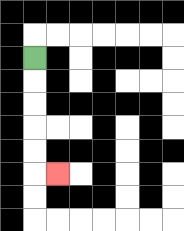{'start': '[1, 2]', 'end': '[2, 7]', 'path_directions': 'D,D,D,D,D,R', 'path_coordinates': '[[1, 2], [1, 3], [1, 4], [1, 5], [1, 6], [1, 7], [2, 7]]'}